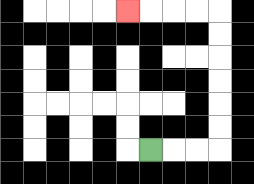{'start': '[6, 6]', 'end': '[5, 0]', 'path_directions': 'R,R,R,U,U,U,U,U,U,L,L,L,L', 'path_coordinates': '[[6, 6], [7, 6], [8, 6], [9, 6], [9, 5], [9, 4], [9, 3], [9, 2], [9, 1], [9, 0], [8, 0], [7, 0], [6, 0], [5, 0]]'}